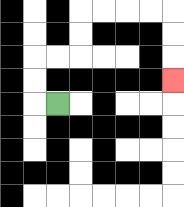{'start': '[2, 4]', 'end': '[7, 3]', 'path_directions': 'L,U,U,R,R,U,U,R,R,R,R,D,D,D', 'path_coordinates': '[[2, 4], [1, 4], [1, 3], [1, 2], [2, 2], [3, 2], [3, 1], [3, 0], [4, 0], [5, 0], [6, 0], [7, 0], [7, 1], [7, 2], [7, 3]]'}